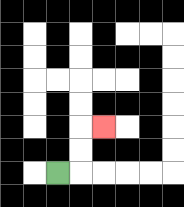{'start': '[2, 7]', 'end': '[4, 5]', 'path_directions': 'R,U,U,R', 'path_coordinates': '[[2, 7], [3, 7], [3, 6], [3, 5], [4, 5]]'}